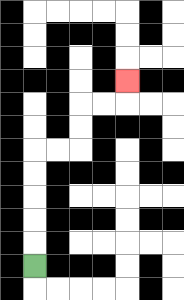{'start': '[1, 11]', 'end': '[5, 3]', 'path_directions': 'U,U,U,U,U,R,R,U,U,R,R,U', 'path_coordinates': '[[1, 11], [1, 10], [1, 9], [1, 8], [1, 7], [1, 6], [2, 6], [3, 6], [3, 5], [3, 4], [4, 4], [5, 4], [5, 3]]'}